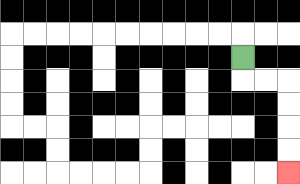{'start': '[10, 2]', 'end': '[12, 7]', 'path_directions': 'D,R,R,D,D,D,D', 'path_coordinates': '[[10, 2], [10, 3], [11, 3], [12, 3], [12, 4], [12, 5], [12, 6], [12, 7]]'}